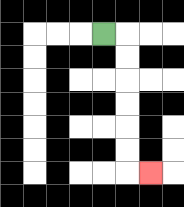{'start': '[4, 1]', 'end': '[6, 7]', 'path_directions': 'R,D,D,D,D,D,D,R', 'path_coordinates': '[[4, 1], [5, 1], [5, 2], [5, 3], [5, 4], [5, 5], [5, 6], [5, 7], [6, 7]]'}